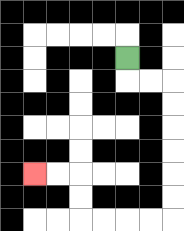{'start': '[5, 2]', 'end': '[1, 7]', 'path_directions': 'D,R,R,D,D,D,D,D,D,L,L,L,L,U,U,L,L', 'path_coordinates': '[[5, 2], [5, 3], [6, 3], [7, 3], [7, 4], [7, 5], [7, 6], [7, 7], [7, 8], [7, 9], [6, 9], [5, 9], [4, 9], [3, 9], [3, 8], [3, 7], [2, 7], [1, 7]]'}